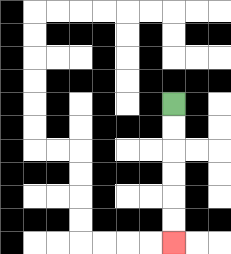{'start': '[7, 4]', 'end': '[7, 10]', 'path_directions': 'D,D,D,D,D,D', 'path_coordinates': '[[7, 4], [7, 5], [7, 6], [7, 7], [7, 8], [7, 9], [7, 10]]'}